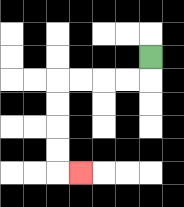{'start': '[6, 2]', 'end': '[3, 7]', 'path_directions': 'D,L,L,L,L,D,D,D,D,R', 'path_coordinates': '[[6, 2], [6, 3], [5, 3], [4, 3], [3, 3], [2, 3], [2, 4], [2, 5], [2, 6], [2, 7], [3, 7]]'}